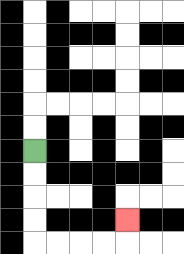{'start': '[1, 6]', 'end': '[5, 9]', 'path_directions': 'D,D,D,D,R,R,R,R,U', 'path_coordinates': '[[1, 6], [1, 7], [1, 8], [1, 9], [1, 10], [2, 10], [3, 10], [4, 10], [5, 10], [5, 9]]'}